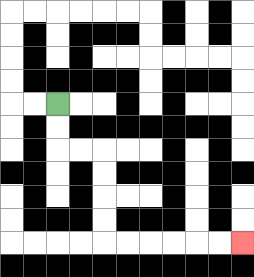{'start': '[2, 4]', 'end': '[10, 10]', 'path_directions': 'D,D,R,R,D,D,D,D,R,R,R,R,R,R', 'path_coordinates': '[[2, 4], [2, 5], [2, 6], [3, 6], [4, 6], [4, 7], [4, 8], [4, 9], [4, 10], [5, 10], [6, 10], [7, 10], [8, 10], [9, 10], [10, 10]]'}